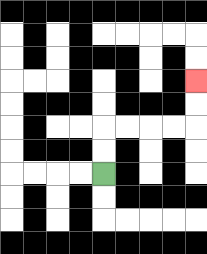{'start': '[4, 7]', 'end': '[8, 3]', 'path_directions': 'U,U,R,R,R,R,U,U', 'path_coordinates': '[[4, 7], [4, 6], [4, 5], [5, 5], [6, 5], [7, 5], [8, 5], [8, 4], [8, 3]]'}